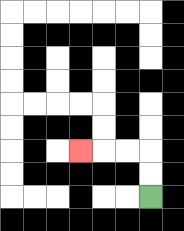{'start': '[6, 8]', 'end': '[3, 6]', 'path_directions': 'U,U,L,L,L', 'path_coordinates': '[[6, 8], [6, 7], [6, 6], [5, 6], [4, 6], [3, 6]]'}